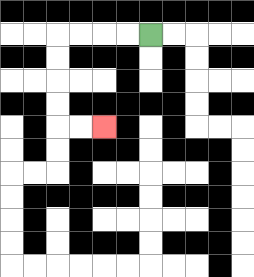{'start': '[6, 1]', 'end': '[4, 5]', 'path_directions': 'L,L,L,L,D,D,D,D,R,R', 'path_coordinates': '[[6, 1], [5, 1], [4, 1], [3, 1], [2, 1], [2, 2], [2, 3], [2, 4], [2, 5], [3, 5], [4, 5]]'}